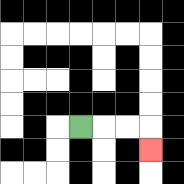{'start': '[3, 5]', 'end': '[6, 6]', 'path_directions': 'R,R,R,D', 'path_coordinates': '[[3, 5], [4, 5], [5, 5], [6, 5], [6, 6]]'}